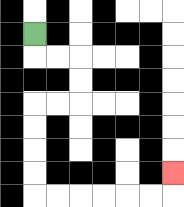{'start': '[1, 1]', 'end': '[7, 7]', 'path_directions': 'D,R,R,D,D,L,L,D,D,D,D,R,R,R,R,R,R,U', 'path_coordinates': '[[1, 1], [1, 2], [2, 2], [3, 2], [3, 3], [3, 4], [2, 4], [1, 4], [1, 5], [1, 6], [1, 7], [1, 8], [2, 8], [3, 8], [4, 8], [5, 8], [6, 8], [7, 8], [7, 7]]'}